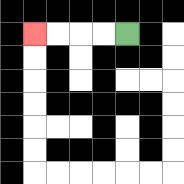{'start': '[5, 1]', 'end': '[1, 1]', 'path_directions': 'L,L,L,L', 'path_coordinates': '[[5, 1], [4, 1], [3, 1], [2, 1], [1, 1]]'}